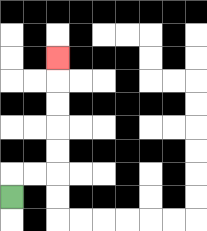{'start': '[0, 8]', 'end': '[2, 2]', 'path_directions': 'U,R,R,U,U,U,U,U', 'path_coordinates': '[[0, 8], [0, 7], [1, 7], [2, 7], [2, 6], [2, 5], [2, 4], [2, 3], [2, 2]]'}